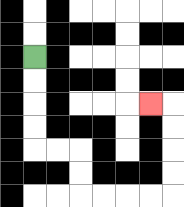{'start': '[1, 2]', 'end': '[6, 4]', 'path_directions': 'D,D,D,D,R,R,D,D,R,R,R,R,U,U,U,U,L', 'path_coordinates': '[[1, 2], [1, 3], [1, 4], [1, 5], [1, 6], [2, 6], [3, 6], [3, 7], [3, 8], [4, 8], [5, 8], [6, 8], [7, 8], [7, 7], [7, 6], [7, 5], [7, 4], [6, 4]]'}